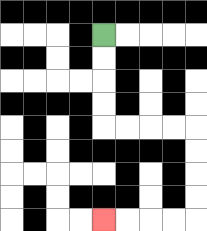{'start': '[4, 1]', 'end': '[4, 9]', 'path_directions': 'D,D,D,D,R,R,R,R,D,D,D,D,L,L,L,L', 'path_coordinates': '[[4, 1], [4, 2], [4, 3], [4, 4], [4, 5], [5, 5], [6, 5], [7, 5], [8, 5], [8, 6], [8, 7], [8, 8], [8, 9], [7, 9], [6, 9], [5, 9], [4, 9]]'}